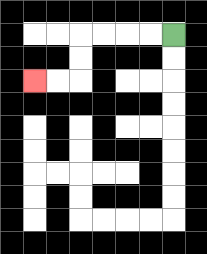{'start': '[7, 1]', 'end': '[1, 3]', 'path_directions': 'L,L,L,L,D,D,L,L', 'path_coordinates': '[[7, 1], [6, 1], [5, 1], [4, 1], [3, 1], [3, 2], [3, 3], [2, 3], [1, 3]]'}